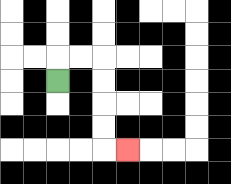{'start': '[2, 3]', 'end': '[5, 6]', 'path_directions': 'U,R,R,D,D,D,D,R', 'path_coordinates': '[[2, 3], [2, 2], [3, 2], [4, 2], [4, 3], [4, 4], [4, 5], [4, 6], [5, 6]]'}